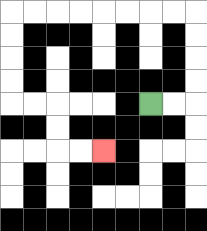{'start': '[6, 4]', 'end': '[4, 6]', 'path_directions': 'R,R,U,U,U,U,L,L,L,L,L,L,L,L,D,D,D,D,R,R,D,D,R,R', 'path_coordinates': '[[6, 4], [7, 4], [8, 4], [8, 3], [8, 2], [8, 1], [8, 0], [7, 0], [6, 0], [5, 0], [4, 0], [3, 0], [2, 0], [1, 0], [0, 0], [0, 1], [0, 2], [0, 3], [0, 4], [1, 4], [2, 4], [2, 5], [2, 6], [3, 6], [4, 6]]'}